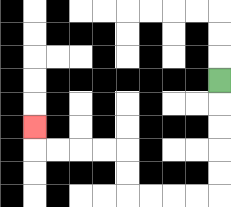{'start': '[9, 3]', 'end': '[1, 5]', 'path_directions': 'D,D,D,D,D,L,L,L,L,U,U,L,L,L,L,U', 'path_coordinates': '[[9, 3], [9, 4], [9, 5], [9, 6], [9, 7], [9, 8], [8, 8], [7, 8], [6, 8], [5, 8], [5, 7], [5, 6], [4, 6], [3, 6], [2, 6], [1, 6], [1, 5]]'}